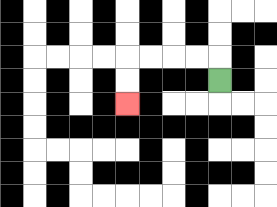{'start': '[9, 3]', 'end': '[5, 4]', 'path_directions': 'U,L,L,L,L,D,D', 'path_coordinates': '[[9, 3], [9, 2], [8, 2], [7, 2], [6, 2], [5, 2], [5, 3], [5, 4]]'}